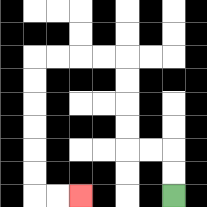{'start': '[7, 8]', 'end': '[3, 8]', 'path_directions': 'U,U,L,L,U,U,U,U,L,L,L,L,D,D,D,D,D,D,R,R', 'path_coordinates': '[[7, 8], [7, 7], [7, 6], [6, 6], [5, 6], [5, 5], [5, 4], [5, 3], [5, 2], [4, 2], [3, 2], [2, 2], [1, 2], [1, 3], [1, 4], [1, 5], [1, 6], [1, 7], [1, 8], [2, 8], [3, 8]]'}